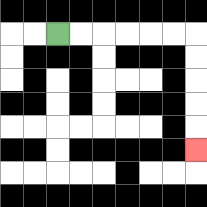{'start': '[2, 1]', 'end': '[8, 6]', 'path_directions': 'R,R,R,R,R,R,D,D,D,D,D', 'path_coordinates': '[[2, 1], [3, 1], [4, 1], [5, 1], [6, 1], [7, 1], [8, 1], [8, 2], [8, 3], [8, 4], [8, 5], [8, 6]]'}